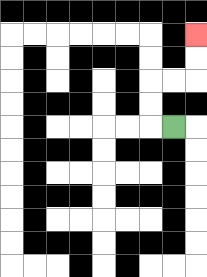{'start': '[7, 5]', 'end': '[8, 1]', 'path_directions': 'L,U,U,R,R,U,U', 'path_coordinates': '[[7, 5], [6, 5], [6, 4], [6, 3], [7, 3], [8, 3], [8, 2], [8, 1]]'}